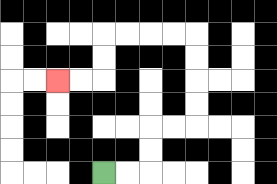{'start': '[4, 7]', 'end': '[2, 3]', 'path_directions': 'R,R,U,U,R,R,U,U,U,U,L,L,L,L,D,D,L,L', 'path_coordinates': '[[4, 7], [5, 7], [6, 7], [6, 6], [6, 5], [7, 5], [8, 5], [8, 4], [8, 3], [8, 2], [8, 1], [7, 1], [6, 1], [5, 1], [4, 1], [4, 2], [4, 3], [3, 3], [2, 3]]'}